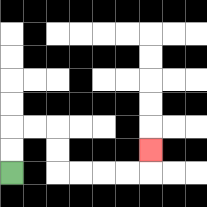{'start': '[0, 7]', 'end': '[6, 6]', 'path_directions': 'U,U,R,R,D,D,R,R,R,R,U', 'path_coordinates': '[[0, 7], [0, 6], [0, 5], [1, 5], [2, 5], [2, 6], [2, 7], [3, 7], [4, 7], [5, 7], [6, 7], [6, 6]]'}